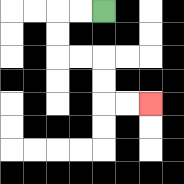{'start': '[4, 0]', 'end': '[6, 4]', 'path_directions': 'L,L,D,D,R,R,D,D,R,R', 'path_coordinates': '[[4, 0], [3, 0], [2, 0], [2, 1], [2, 2], [3, 2], [4, 2], [4, 3], [4, 4], [5, 4], [6, 4]]'}